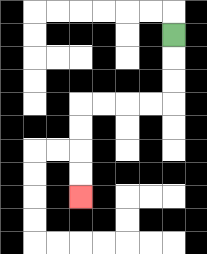{'start': '[7, 1]', 'end': '[3, 8]', 'path_directions': 'D,D,D,L,L,L,L,D,D,D,D', 'path_coordinates': '[[7, 1], [7, 2], [7, 3], [7, 4], [6, 4], [5, 4], [4, 4], [3, 4], [3, 5], [3, 6], [3, 7], [3, 8]]'}